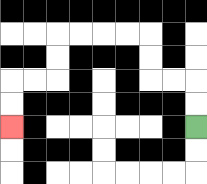{'start': '[8, 5]', 'end': '[0, 5]', 'path_directions': 'U,U,L,L,U,U,L,L,L,L,D,D,L,L,D,D', 'path_coordinates': '[[8, 5], [8, 4], [8, 3], [7, 3], [6, 3], [6, 2], [6, 1], [5, 1], [4, 1], [3, 1], [2, 1], [2, 2], [2, 3], [1, 3], [0, 3], [0, 4], [0, 5]]'}